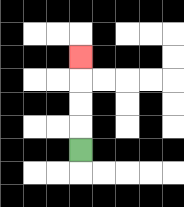{'start': '[3, 6]', 'end': '[3, 2]', 'path_directions': 'U,U,U,U', 'path_coordinates': '[[3, 6], [3, 5], [3, 4], [3, 3], [3, 2]]'}